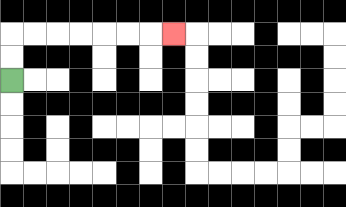{'start': '[0, 3]', 'end': '[7, 1]', 'path_directions': 'U,U,R,R,R,R,R,R,R', 'path_coordinates': '[[0, 3], [0, 2], [0, 1], [1, 1], [2, 1], [3, 1], [4, 1], [5, 1], [6, 1], [7, 1]]'}